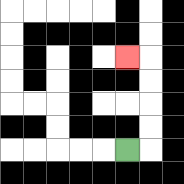{'start': '[5, 6]', 'end': '[5, 2]', 'path_directions': 'R,U,U,U,U,L', 'path_coordinates': '[[5, 6], [6, 6], [6, 5], [6, 4], [6, 3], [6, 2], [5, 2]]'}